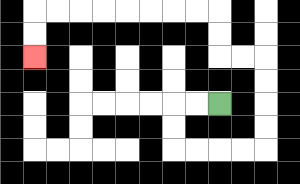{'start': '[9, 4]', 'end': '[1, 2]', 'path_directions': 'L,L,D,D,R,R,R,R,U,U,U,U,L,L,U,U,L,L,L,L,L,L,L,L,D,D', 'path_coordinates': '[[9, 4], [8, 4], [7, 4], [7, 5], [7, 6], [8, 6], [9, 6], [10, 6], [11, 6], [11, 5], [11, 4], [11, 3], [11, 2], [10, 2], [9, 2], [9, 1], [9, 0], [8, 0], [7, 0], [6, 0], [5, 0], [4, 0], [3, 0], [2, 0], [1, 0], [1, 1], [1, 2]]'}